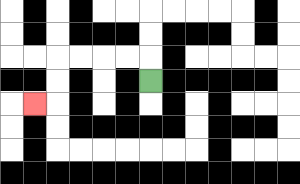{'start': '[6, 3]', 'end': '[1, 4]', 'path_directions': 'U,L,L,L,L,D,D,L', 'path_coordinates': '[[6, 3], [6, 2], [5, 2], [4, 2], [3, 2], [2, 2], [2, 3], [2, 4], [1, 4]]'}